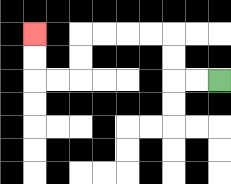{'start': '[9, 3]', 'end': '[1, 1]', 'path_directions': 'L,L,U,U,L,L,L,L,D,D,L,L,U,U', 'path_coordinates': '[[9, 3], [8, 3], [7, 3], [7, 2], [7, 1], [6, 1], [5, 1], [4, 1], [3, 1], [3, 2], [3, 3], [2, 3], [1, 3], [1, 2], [1, 1]]'}